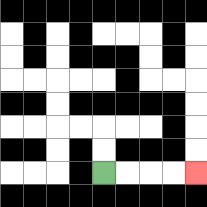{'start': '[4, 7]', 'end': '[8, 7]', 'path_directions': 'R,R,R,R', 'path_coordinates': '[[4, 7], [5, 7], [6, 7], [7, 7], [8, 7]]'}